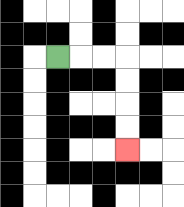{'start': '[2, 2]', 'end': '[5, 6]', 'path_directions': 'R,R,R,D,D,D,D', 'path_coordinates': '[[2, 2], [3, 2], [4, 2], [5, 2], [5, 3], [5, 4], [5, 5], [5, 6]]'}